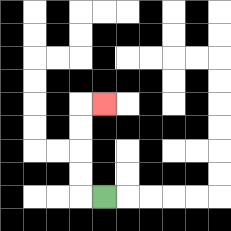{'start': '[4, 8]', 'end': '[4, 4]', 'path_directions': 'L,U,U,U,U,R', 'path_coordinates': '[[4, 8], [3, 8], [3, 7], [3, 6], [3, 5], [3, 4], [4, 4]]'}